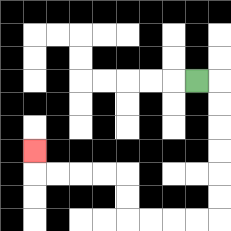{'start': '[8, 3]', 'end': '[1, 6]', 'path_directions': 'R,D,D,D,D,D,D,L,L,L,L,U,U,L,L,L,L,U', 'path_coordinates': '[[8, 3], [9, 3], [9, 4], [9, 5], [9, 6], [9, 7], [9, 8], [9, 9], [8, 9], [7, 9], [6, 9], [5, 9], [5, 8], [5, 7], [4, 7], [3, 7], [2, 7], [1, 7], [1, 6]]'}